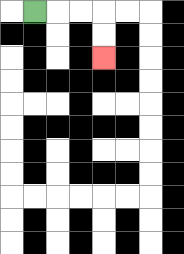{'start': '[1, 0]', 'end': '[4, 2]', 'path_directions': 'R,R,R,D,D', 'path_coordinates': '[[1, 0], [2, 0], [3, 0], [4, 0], [4, 1], [4, 2]]'}